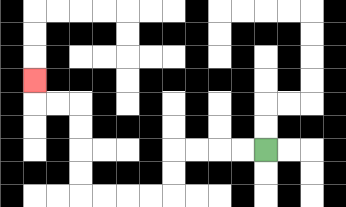{'start': '[11, 6]', 'end': '[1, 3]', 'path_directions': 'L,L,L,L,D,D,L,L,L,L,U,U,U,U,L,L,U', 'path_coordinates': '[[11, 6], [10, 6], [9, 6], [8, 6], [7, 6], [7, 7], [7, 8], [6, 8], [5, 8], [4, 8], [3, 8], [3, 7], [3, 6], [3, 5], [3, 4], [2, 4], [1, 4], [1, 3]]'}